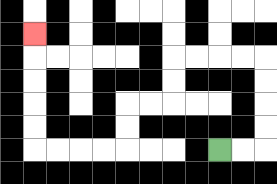{'start': '[9, 6]', 'end': '[1, 1]', 'path_directions': 'R,R,U,U,U,U,L,L,L,L,D,D,L,L,D,D,L,L,L,L,U,U,U,U,U', 'path_coordinates': '[[9, 6], [10, 6], [11, 6], [11, 5], [11, 4], [11, 3], [11, 2], [10, 2], [9, 2], [8, 2], [7, 2], [7, 3], [7, 4], [6, 4], [5, 4], [5, 5], [5, 6], [4, 6], [3, 6], [2, 6], [1, 6], [1, 5], [1, 4], [1, 3], [1, 2], [1, 1]]'}